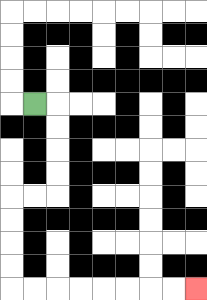{'start': '[1, 4]', 'end': '[8, 12]', 'path_directions': 'R,D,D,D,D,L,L,D,D,D,D,R,R,R,R,R,R,R,R', 'path_coordinates': '[[1, 4], [2, 4], [2, 5], [2, 6], [2, 7], [2, 8], [1, 8], [0, 8], [0, 9], [0, 10], [0, 11], [0, 12], [1, 12], [2, 12], [3, 12], [4, 12], [5, 12], [6, 12], [7, 12], [8, 12]]'}